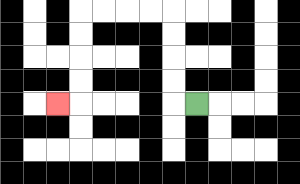{'start': '[8, 4]', 'end': '[2, 4]', 'path_directions': 'L,U,U,U,U,L,L,L,L,D,D,D,D,L', 'path_coordinates': '[[8, 4], [7, 4], [7, 3], [7, 2], [7, 1], [7, 0], [6, 0], [5, 0], [4, 0], [3, 0], [3, 1], [3, 2], [3, 3], [3, 4], [2, 4]]'}